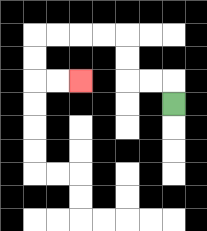{'start': '[7, 4]', 'end': '[3, 3]', 'path_directions': 'U,L,L,U,U,L,L,L,L,D,D,R,R', 'path_coordinates': '[[7, 4], [7, 3], [6, 3], [5, 3], [5, 2], [5, 1], [4, 1], [3, 1], [2, 1], [1, 1], [1, 2], [1, 3], [2, 3], [3, 3]]'}